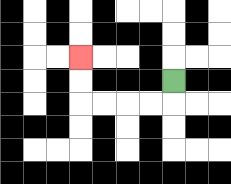{'start': '[7, 3]', 'end': '[3, 2]', 'path_directions': 'D,L,L,L,L,U,U', 'path_coordinates': '[[7, 3], [7, 4], [6, 4], [5, 4], [4, 4], [3, 4], [3, 3], [3, 2]]'}